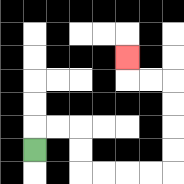{'start': '[1, 6]', 'end': '[5, 2]', 'path_directions': 'U,R,R,D,D,R,R,R,R,U,U,U,U,L,L,U', 'path_coordinates': '[[1, 6], [1, 5], [2, 5], [3, 5], [3, 6], [3, 7], [4, 7], [5, 7], [6, 7], [7, 7], [7, 6], [7, 5], [7, 4], [7, 3], [6, 3], [5, 3], [5, 2]]'}